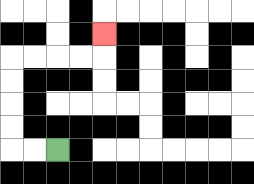{'start': '[2, 6]', 'end': '[4, 1]', 'path_directions': 'L,L,U,U,U,U,R,R,R,R,U', 'path_coordinates': '[[2, 6], [1, 6], [0, 6], [0, 5], [0, 4], [0, 3], [0, 2], [1, 2], [2, 2], [3, 2], [4, 2], [4, 1]]'}